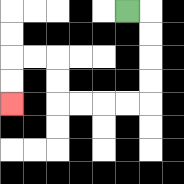{'start': '[5, 0]', 'end': '[0, 4]', 'path_directions': 'R,D,D,D,D,L,L,L,L,U,U,L,L,D,D', 'path_coordinates': '[[5, 0], [6, 0], [6, 1], [6, 2], [6, 3], [6, 4], [5, 4], [4, 4], [3, 4], [2, 4], [2, 3], [2, 2], [1, 2], [0, 2], [0, 3], [0, 4]]'}